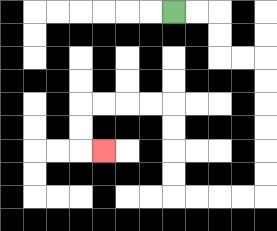{'start': '[7, 0]', 'end': '[4, 6]', 'path_directions': 'R,R,D,D,R,R,D,D,D,D,D,D,L,L,L,L,U,U,U,U,L,L,L,L,D,D,R', 'path_coordinates': '[[7, 0], [8, 0], [9, 0], [9, 1], [9, 2], [10, 2], [11, 2], [11, 3], [11, 4], [11, 5], [11, 6], [11, 7], [11, 8], [10, 8], [9, 8], [8, 8], [7, 8], [7, 7], [7, 6], [7, 5], [7, 4], [6, 4], [5, 4], [4, 4], [3, 4], [3, 5], [3, 6], [4, 6]]'}